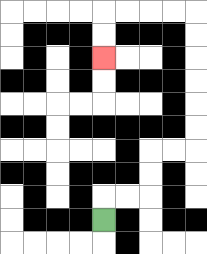{'start': '[4, 9]', 'end': '[4, 2]', 'path_directions': 'U,R,R,U,U,R,R,U,U,U,U,U,U,L,L,L,L,D,D', 'path_coordinates': '[[4, 9], [4, 8], [5, 8], [6, 8], [6, 7], [6, 6], [7, 6], [8, 6], [8, 5], [8, 4], [8, 3], [8, 2], [8, 1], [8, 0], [7, 0], [6, 0], [5, 0], [4, 0], [4, 1], [4, 2]]'}